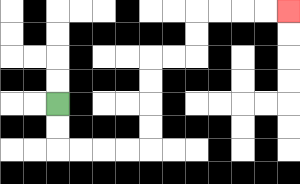{'start': '[2, 4]', 'end': '[12, 0]', 'path_directions': 'D,D,R,R,R,R,U,U,U,U,R,R,U,U,R,R,R,R', 'path_coordinates': '[[2, 4], [2, 5], [2, 6], [3, 6], [4, 6], [5, 6], [6, 6], [6, 5], [6, 4], [6, 3], [6, 2], [7, 2], [8, 2], [8, 1], [8, 0], [9, 0], [10, 0], [11, 0], [12, 0]]'}